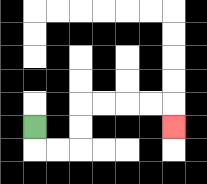{'start': '[1, 5]', 'end': '[7, 5]', 'path_directions': 'D,R,R,U,U,R,R,R,R,D', 'path_coordinates': '[[1, 5], [1, 6], [2, 6], [3, 6], [3, 5], [3, 4], [4, 4], [5, 4], [6, 4], [7, 4], [7, 5]]'}